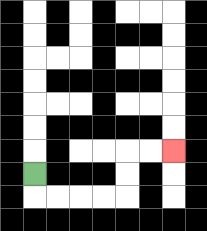{'start': '[1, 7]', 'end': '[7, 6]', 'path_directions': 'D,R,R,R,R,U,U,R,R', 'path_coordinates': '[[1, 7], [1, 8], [2, 8], [3, 8], [4, 8], [5, 8], [5, 7], [5, 6], [6, 6], [7, 6]]'}